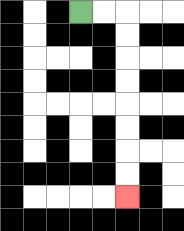{'start': '[3, 0]', 'end': '[5, 8]', 'path_directions': 'R,R,D,D,D,D,D,D,D,D', 'path_coordinates': '[[3, 0], [4, 0], [5, 0], [5, 1], [5, 2], [5, 3], [5, 4], [5, 5], [5, 6], [5, 7], [5, 8]]'}